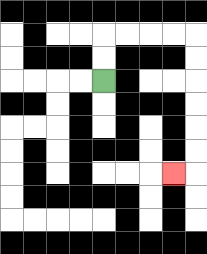{'start': '[4, 3]', 'end': '[7, 7]', 'path_directions': 'U,U,R,R,R,R,D,D,D,D,D,D,L', 'path_coordinates': '[[4, 3], [4, 2], [4, 1], [5, 1], [6, 1], [7, 1], [8, 1], [8, 2], [8, 3], [8, 4], [8, 5], [8, 6], [8, 7], [7, 7]]'}